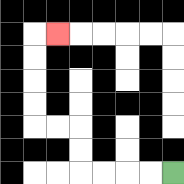{'start': '[7, 7]', 'end': '[2, 1]', 'path_directions': 'L,L,L,L,U,U,L,L,U,U,U,U,R', 'path_coordinates': '[[7, 7], [6, 7], [5, 7], [4, 7], [3, 7], [3, 6], [3, 5], [2, 5], [1, 5], [1, 4], [1, 3], [1, 2], [1, 1], [2, 1]]'}